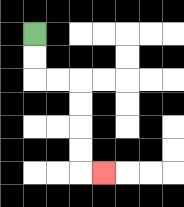{'start': '[1, 1]', 'end': '[4, 7]', 'path_directions': 'D,D,R,R,D,D,D,D,R', 'path_coordinates': '[[1, 1], [1, 2], [1, 3], [2, 3], [3, 3], [3, 4], [3, 5], [3, 6], [3, 7], [4, 7]]'}